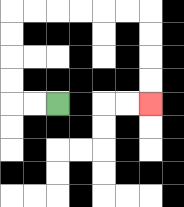{'start': '[2, 4]', 'end': '[6, 4]', 'path_directions': 'L,L,U,U,U,U,R,R,R,R,R,R,D,D,D,D', 'path_coordinates': '[[2, 4], [1, 4], [0, 4], [0, 3], [0, 2], [0, 1], [0, 0], [1, 0], [2, 0], [3, 0], [4, 0], [5, 0], [6, 0], [6, 1], [6, 2], [6, 3], [6, 4]]'}